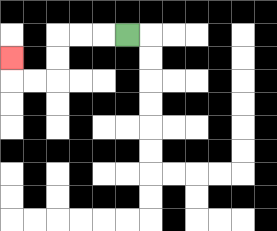{'start': '[5, 1]', 'end': '[0, 2]', 'path_directions': 'L,L,L,D,D,L,L,U', 'path_coordinates': '[[5, 1], [4, 1], [3, 1], [2, 1], [2, 2], [2, 3], [1, 3], [0, 3], [0, 2]]'}